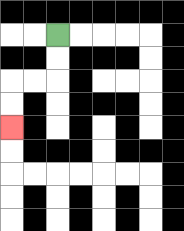{'start': '[2, 1]', 'end': '[0, 5]', 'path_directions': 'D,D,L,L,D,D', 'path_coordinates': '[[2, 1], [2, 2], [2, 3], [1, 3], [0, 3], [0, 4], [0, 5]]'}